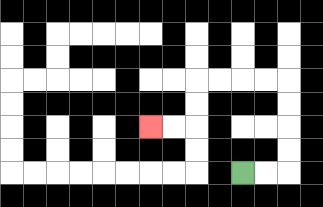{'start': '[10, 7]', 'end': '[6, 5]', 'path_directions': 'R,R,U,U,U,U,L,L,L,L,D,D,L,L', 'path_coordinates': '[[10, 7], [11, 7], [12, 7], [12, 6], [12, 5], [12, 4], [12, 3], [11, 3], [10, 3], [9, 3], [8, 3], [8, 4], [8, 5], [7, 5], [6, 5]]'}